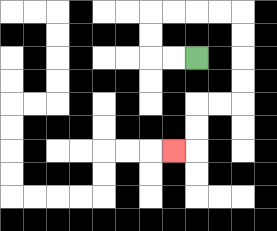{'start': '[8, 2]', 'end': '[7, 6]', 'path_directions': 'L,L,U,U,R,R,R,R,D,D,D,D,L,L,D,D,L', 'path_coordinates': '[[8, 2], [7, 2], [6, 2], [6, 1], [6, 0], [7, 0], [8, 0], [9, 0], [10, 0], [10, 1], [10, 2], [10, 3], [10, 4], [9, 4], [8, 4], [8, 5], [8, 6], [7, 6]]'}